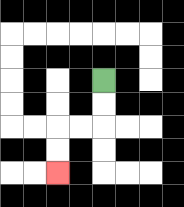{'start': '[4, 3]', 'end': '[2, 7]', 'path_directions': 'D,D,L,L,D,D', 'path_coordinates': '[[4, 3], [4, 4], [4, 5], [3, 5], [2, 5], [2, 6], [2, 7]]'}